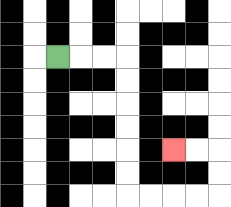{'start': '[2, 2]', 'end': '[7, 6]', 'path_directions': 'R,R,R,D,D,D,D,D,D,R,R,R,R,U,U,L,L', 'path_coordinates': '[[2, 2], [3, 2], [4, 2], [5, 2], [5, 3], [5, 4], [5, 5], [5, 6], [5, 7], [5, 8], [6, 8], [7, 8], [8, 8], [9, 8], [9, 7], [9, 6], [8, 6], [7, 6]]'}